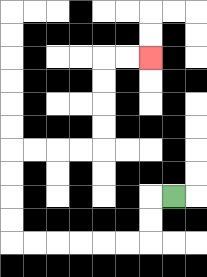{'start': '[7, 8]', 'end': '[6, 2]', 'path_directions': 'L,D,D,L,L,L,L,L,L,U,U,U,U,R,R,R,R,U,U,U,U,R,R', 'path_coordinates': '[[7, 8], [6, 8], [6, 9], [6, 10], [5, 10], [4, 10], [3, 10], [2, 10], [1, 10], [0, 10], [0, 9], [0, 8], [0, 7], [0, 6], [1, 6], [2, 6], [3, 6], [4, 6], [4, 5], [4, 4], [4, 3], [4, 2], [5, 2], [6, 2]]'}